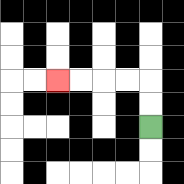{'start': '[6, 5]', 'end': '[2, 3]', 'path_directions': 'U,U,L,L,L,L', 'path_coordinates': '[[6, 5], [6, 4], [6, 3], [5, 3], [4, 3], [3, 3], [2, 3]]'}